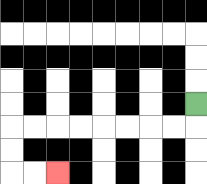{'start': '[8, 4]', 'end': '[2, 7]', 'path_directions': 'D,L,L,L,L,L,L,L,L,D,D,R,R', 'path_coordinates': '[[8, 4], [8, 5], [7, 5], [6, 5], [5, 5], [4, 5], [3, 5], [2, 5], [1, 5], [0, 5], [0, 6], [0, 7], [1, 7], [2, 7]]'}